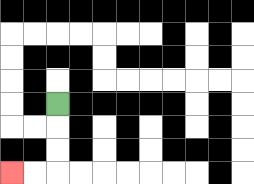{'start': '[2, 4]', 'end': '[0, 7]', 'path_directions': 'D,D,D,L,L', 'path_coordinates': '[[2, 4], [2, 5], [2, 6], [2, 7], [1, 7], [0, 7]]'}